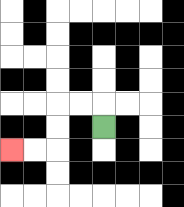{'start': '[4, 5]', 'end': '[0, 6]', 'path_directions': 'U,L,L,D,D,L,L', 'path_coordinates': '[[4, 5], [4, 4], [3, 4], [2, 4], [2, 5], [2, 6], [1, 6], [0, 6]]'}